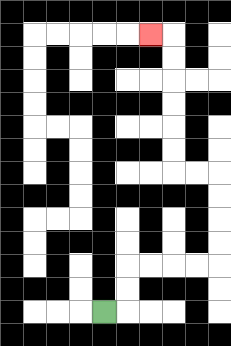{'start': '[4, 13]', 'end': '[6, 1]', 'path_directions': 'R,U,U,R,R,R,R,U,U,U,U,L,L,U,U,U,U,U,U,L', 'path_coordinates': '[[4, 13], [5, 13], [5, 12], [5, 11], [6, 11], [7, 11], [8, 11], [9, 11], [9, 10], [9, 9], [9, 8], [9, 7], [8, 7], [7, 7], [7, 6], [7, 5], [7, 4], [7, 3], [7, 2], [7, 1], [6, 1]]'}